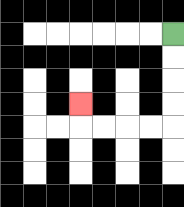{'start': '[7, 1]', 'end': '[3, 4]', 'path_directions': 'D,D,D,D,L,L,L,L,U', 'path_coordinates': '[[7, 1], [7, 2], [7, 3], [7, 4], [7, 5], [6, 5], [5, 5], [4, 5], [3, 5], [3, 4]]'}